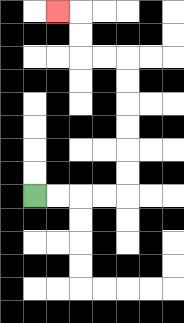{'start': '[1, 8]', 'end': '[2, 0]', 'path_directions': 'R,R,R,R,U,U,U,U,U,U,L,L,U,U,L', 'path_coordinates': '[[1, 8], [2, 8], [3, 8], [4, 8], [5, 8], [5, 7], [5, 6], [5, 5], [5, 4], [5, 3], [5, 2], [4, 2], [3, 2], [3, 1], [3, 0], [2, 0]]'}